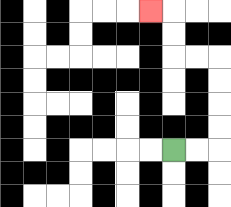{'start': '[7, 6]', 'end': '[6, 0]', 'path_directions': 'R,R,U,U,U,U,L,L,U,U,L', 'path_coordinates': '[[7, 6], [8, 6], [9, 6], [9, 5], [9, 4], [9, 3], [9, 2], [8, 2], [7, 2], [7, 1], [7, 0], [6, 0]]'}